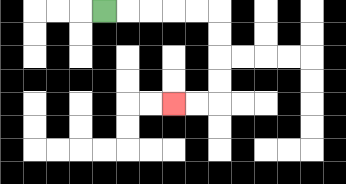{'start': '[4, 0]', 'end': '[7, 4]', 'path_directions': 'R,R,R,R,R,D,D,D,D,L,L', 'path_coordinates': '[[4, 0], [5, 0], [6, 0], [7, 0], [8, 0], [9, 0], [9, 1], [9, 2], [9, 3], [9, 4], [8, 4], [7, 4]]'}